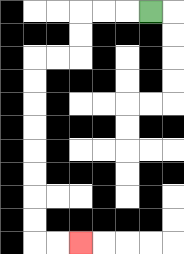{'start': '[6, 0]', 'end': '[3, 10]', 'path_directions': 'L,L,L,D,D,L,L,D,D,D,D,D,D,D,D,R,R', 'path_coordinates': '[[6, 0], [5, 0], [4, 0], [3, 0], [3, 1], [3, 2], [2, 2], [1, 2], [1, 3], [1, 4], [1, 5], [1, 6], [1, 7], [1, 8], [1, 9], [1, 10], [2, 10], [3, 10]]'}